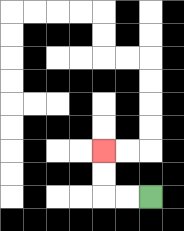{'start': '[6, 8]', 'end': '[4, 6]', 'path_directions': 'L,L,U,U', 'path_coordinates': '[[6, 8], [5, 8], [4, 8], [4, 7], [4, 6]]'}